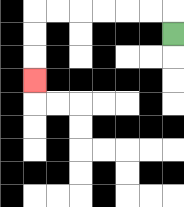{'start': '[7, 1]', 'end': '[1, 3]', 'path_directions': 'U,L,L,L,L,L,L,D,D,D', 'path_coordinates': '[[7, 1], [7, 0], [6, 0], [5, 0], [4, 0], [3, 0], [2, 0], [1, 0], [1, 1], [1, 2], [1, 3]]'}